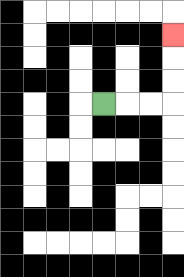{'start': '[4, 4]', 'end': '[7, 1]', 'path_directions': 'R,R,R,U,U,U', 'path_coordinates': '[[4, 4], [5, 4], [6, 4], [7, 4], [7, 3], [7, 2], [7, 1]]'}